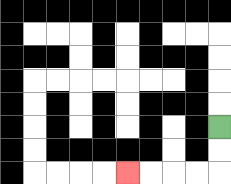{'start': '[9, 5]', 'end': '[5, 7]', 'path_directions': 'D,D,L,L,L,L', 'path_coordinates': '[[9, 5], [9, 6], [9, 7], [8, 7], [7, 7], [6, 7], [5, 7]]'}